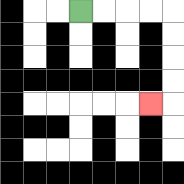{'start': '[3, 0]', 'end': '[6, 4]', 'path_directions': 'R,R,R,R,D,D,D,D,L', 'path_coordinates': '[[3, 0], [4, 0], [5, 0], [6, 0], [7, 0], [7, 1], [7, 2], [7, 3], [7, 4], [6, 4]]'}